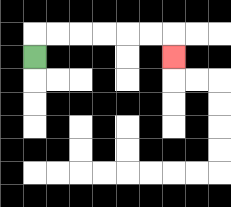{'start': '[1, 2]', 'end': '[7, 2]', 'path_directions': 'U,R,R,R,R,R,R,D', 'path_coordinates': '[[1, 2], [1, 1], [2, 1], [3, 1], [4, 1], [5, 1], [6, 1], [7, 1], [7, 2]]'}